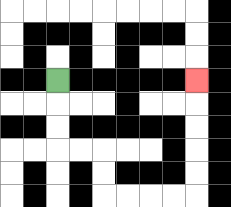{'start': '[2, 3]', 'end': '[8, 3]', 'path_directions': 'D,D,D,R,R,D,D,R,R,R,R,U,U,U,U,U', 'path_coordinates': '[[2, 3], [2, 4], [2, 5], [2, 6], [3, 6], [4, 6], [4, 7], [4, 8], [5, 8], [6, 8], [7, 8], [8, 8], [8, 7], [8, 6], [8, 5], [8, 4], [8, 3]]'}